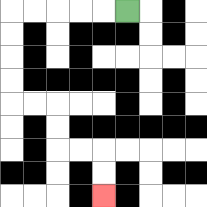{'start': '[5, 0]', 'end': '[4, 8]', 'path_directions': 'L,L,L,L,L,D,D,D,D,R,R,D,D,R,R,D,D', 'path_coordinates': '[[5, 0], [4, 0], [3, 0], [2, 0], [1, 0], [0, 0], [0, 1], [0, 2], [0, 3], [0, 4], [1, 4], [2, 4], [2, 5], [2, 6], [3, 6], [4, 6], [4, 7], [4, 8]]'}